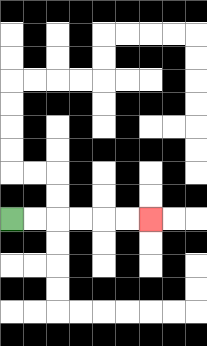{'start': '[0, 9]', 'end': '[6, 9]', 'path_directions': 'R,R,R,R,R,R', 'path_coordinates': '[[0, 9], [1, 9], [2, 9], [3, 9], [4, 9], [5, 9], [6, 9]]'}